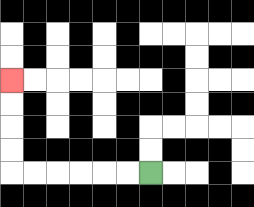{'start': '[6, 7]', 'end': '[0, 3]', 'path_directions': 'L,L,L,L,L,L,U,U,U,U', 'path_coordinates': '[[6, 7], [5, 7], [4, 7], [3, 7], [2, 7], [1, 7], [0, 7], [0, 6], [0, 5], [0, 4], [0, 3]]'}